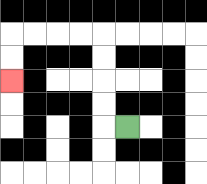{'start': '[5, 5]', 'end': '[0, 3]', 'path_directions': 'L,U,U,U,U,L,L,L,L,D,D', 'path_coordinates': '[[5, 5], [4, 5], [4, 4], [4, 3], [4, 2], [4, 1], [3, 1], [2, 1], [1, 1], [0, 1], [0, 2], [0, 3]]'}